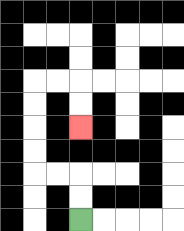{'start': '[3, 9]', 'end': '[3, 5]', 'path_directions': 'U,U,L,L,U,U,U,U,R,R,D,D', 'path_coordinates': '[[3, 9], [3, 8], [3, 7], [2, 7], [1, 7], [1, 6], [1, 5], [1, 4], [1, 3], [2, 3], [3, 3], [3, 4], [3, 5]]'}